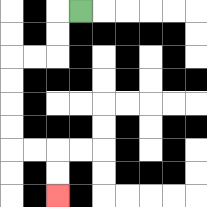{'start': '[3, 0]', 'end': '[2, 8]', 'path_directions': 'L,D,D,L,L,D,D,D,D,R,R,D,D', 'path_coordinates': '[[3, 0], [2, 0], [2, 1], [2, 2], [1, 2], [0, 2], [0, 3], [0, 4], [0, 5], [0, 6], [1, 6], [2, 6], [2, 7], [2, 8]]'}